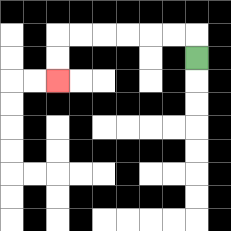{'start': '[8, 2]', 'end': '[2, 3]', 'path_directions': 'U,L,L,L,L,L,L,D,D', 'path_coordinates': '[[8, 2], [8, 1], [7, 1], [6, 1], [5, 1], [4, 1], [3, 1], [2, 1], [2, 2], [2, 3]]'}